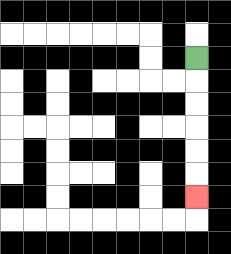{'start': '[8, 2]', 'end': '[8, 8]', 'path_directions': 'D,D,D,D,D,D', 'path_coordinates': '[[8, 2], [8, 3], [8, 4], [8, 5], [8, 6], [8, 7], [8, 8]]'}